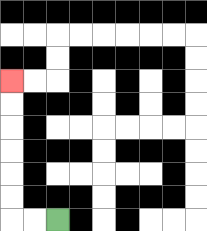{'start': '[2, 9]', 'end': '[0, 3]', 'path_directions': 'L,L,U,U,U,U,U,U', 'path_coordinates': '[[2, 9], [1, 9], [0, 9], [0, 8], [0, 7], [0, 6], [0, 5], [0, 4], [0, 3]]'}